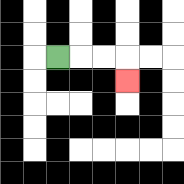{'start': '[2, 2]', 'end': '[5, 3]', 'path_directions': 'R,R,R,D', 'path_coordinates': '[[2, 2], [3, 2], [4, 2], [5, 2], [5, 3]]'}